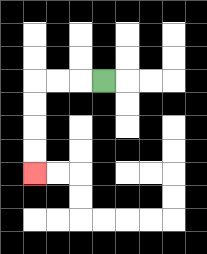{'start': '[4, 3]', 'end': '[1, 7]', 'path_directions': 'L,L,L,D,D,D,D', 'path_coordinates': '[[4, 3], [3, 3], [2, 3], [1, 3], [1, 4], [1, 5], [1, 6], [1, 7]]'}